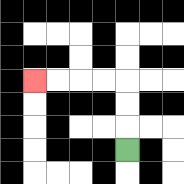{'start': '[5, 6]', 'end': '[1, 3]', 'path_directions': 'U,U,U,L,L,L,L', 'path_coordinates': '[[5, 6], [5, 5], [5, 4], [5, 3], [4, 3], [3, 3], [2, 3], [1, 3]]'}